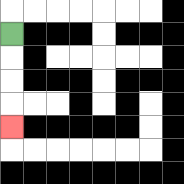{'start': '[0, 1]', 'end': '[0, 5]', 'path_directions': 'D,D,D,D', 'path_coordinates': '[[0, 1], [0, 2], [0, 3], [0, 4], [0, 5]]'}